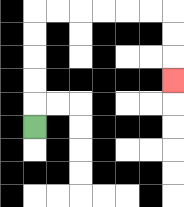{'start': '[1, 5]', 'end': '[7, 3]', 'path_directions': 'U,U,U,U,U,R,R,R,R,R,R,D,D,D', 'path_coordinates': '[[1, 5], [1, 4], [1, 3], [1, 2], [1, 1], [1, 0], [2, 0], [3, 0], [4, 0], [5, 0], [6, 0], [7, 0], [7, 1], [7, 2], [7, 3]]'}